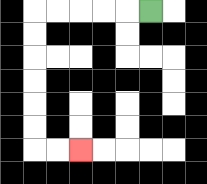{'start': '[6, 0]', 'end': '[3, 6]', 'path_directions': 'L,L,L,L,L,D,D,D,D,D,D,R,R', 'path_coordinates': '[[6, 0], [5, 0], [4, 0], [3, 0], [2, 0], [1, 0], [1, 1], [1, 2], [1, 3], [1, 4], [1, 5], [1, 6], [2, 6], [3, 6]]'}